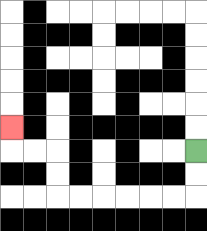{'start': '[8, 6]', 'end': '[0, 5]', 'path_directions': 'D,D,L,L,L,L,L,L,U,U,L,L,U', 'path_coordinates': '[[8, 6], [8, 7], [8, 8], [7, 8], [6, 8], [5, 8], [4, 8], [3, 8], [2, 8], [2, 7], [2, 6], [1, 6], [0, 6], [0, 5]]'}